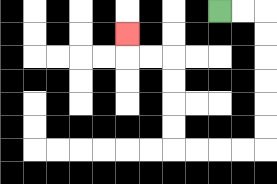{'start': '[9, 0]', 'end': '[5, 1]', 'path_directions': 'R,R,D,D,D,D,D,D,L,L,L,L,U,U,U,U,L,L,U', 'path_coordinates': '[[9, 0], [10, 0], [11, 0], [11, 1], [11, 2], [11, 3], [11, 4], [11, 5], [11, 6], [10, 6], [9, 6], [8, 6], [7, 6], [7, 5], [7, 4], [7, 3], [7, 2], [6, 2], [5, 2], [5, 1]]'}